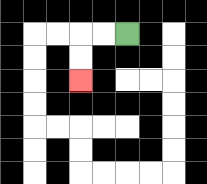{'start': '[5, 1]', 'end': '[3, 3]', 'path_directions': 'L,L,D,D', 'path_coordinates': '[[5, 1], [4, 1], [3, 1], [3, 2], [3, 3]]'}